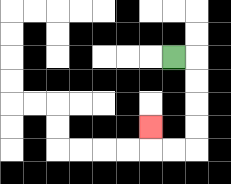{'start': '[7, 2]', 'end': '[6, 5]', 'path_directions': 'R,D,D,D,D,L,L,U', 'path_coordinates': '[[7, 2], [8, 2], [8, 3], [8, 4], [8, 5], [8, 6], [7, 6], [6, 6], [6, 5]]'}